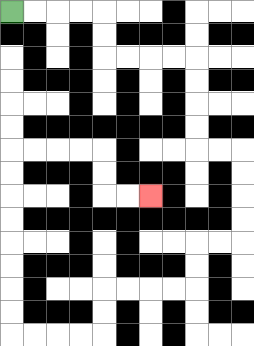{'start': '[0, 0]', 'end': '[6, 8]', 'path_directions': 'R,R,R,R,D,D,R,R,R,R,D,D,D,D,R,R,D,D,D,D,L,L,D,D,L,L,L,L,D,D,L,L,L,L,U,U,U,U,U,U,U,U,R,R,R,R,D,D,R,R', 'path_coordinates': '[[0, 0], [1, 0], [2, 0], [3, 0], [4, 0], [4, 1], [4, 2], [5, 2], [6, 2], [7, 2], [8, 2], [8, 3], [8, 4], [8, 5], [8, 6], [9, 6], [10, 6], [10, 7], [10, 8], [10, 9], [10, 10], [9, 10], [8, 10], [8, 11], [8, 12], [7, 12], [6, 12], [5, 12], [4, 12], [4, 13], [4, 14], [3, 14], [2, 14], [1, 14], [0, 14], [0, 13], [0, 12], [0, 11], [0, 10], [0, 9], [0, 8], [0, 7], [0, 6], [1, 6], [2, 6], [3, 6], [4, 6], [4, 7], [4, 8], [5, 8], [6, 8]]'}